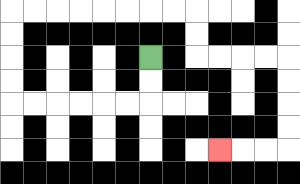{'start': '[6, 2]', 'end': '[9, 6]', 'path_directions': 'D,D,L,L,L,L,L,L,U,U,U,U,R,R,R,R,R,R,R,R,D,D,R,R,R,R,D,D,D,D,L,L,L', 'path_coordinates': '[[6, 2], [6, 3], [6, 4], [5, 4], [4, 4], [3, 4], [2, 4], [1, 4], [0, 4], [0, 3], [0, 2], [0, 1], [0, 0], [1, 0], [2, 0], [3, 0], [4, 0], [5, 0], [6, 0], [7, 0], [8, 0], [8, 1], [8, 2], [9, 2], [10, 2], [11, 2], [12, 2], [12, 3], [12, 4], [12, 5], [12, 6], [11, 6], [10, 6], [9, 6]]'}